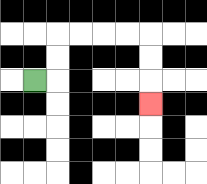{'start': '[1, 3]', 'end': '[6, 4]', 'path_directions': 'R,U,U,R,R,R,R,D,D,D', 'path_coordinates': '[[1, 3], [2, 3], [2, 2], [2, 1], [3, 1], [4, 1], [5, 1], [6, 1], [6, 2], [6, 3], [6, 4]]'}